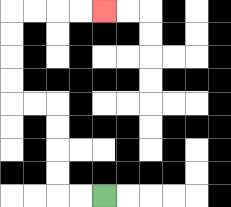{'start': '[4, 8]', 'end': '[4, 0]', 'path_directions': 'L,L,U,U,U,U,L,L,U,U,U,U,R,R,R,R', 'path_coordinates': '[[4, 8], [3, 8], [2, 8], [2, 7], [2, 6], [2, 5], [2, 4], [1, 4], [0, 4], [0, 3], [0, 2], [0, 1], [0, 0], [1, 0], [2, 0], [3, 0], [4, 0]]'}